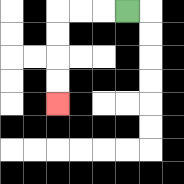{'start': '[5, 0]', 'end': '[2, 4]', 'path_directions': 'L,L,L,D,D,D,D', 'path_coordinates': '[[5, 0], [4, 0], [3, 0], [2, 0], [2, 1], [2, 2], [2, 3], [2, 4]]'}